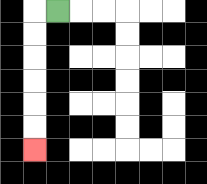{'start': '[2, 0]', 'end': '[1, 6]', 'path_directions': 'L,D,D,D,D,D,D', 'path_coordinates': '[[2, 0], [1, 0], [1, 1], [1, 2], [1, 3], [1, 4], [1, 5], [1, 6]]'}